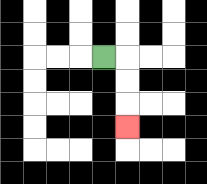{'start': '[4, 2]', 'end': '[5, 5]', 'path_directions': 'R,D,D,D', 'path_coordinates': '[[4, 2], [5, 2], [5, 3], [5, 4], [5, 5]]'}